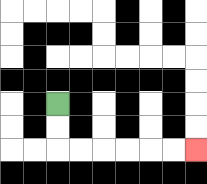{'start': '[2, 4]', 'end': '[8, 6]', 'path_directions': 'D,D,R,R,R,R,R,R', 'path_coordinates': '[[2, 4], [2, 5], [2, 6], [3, 6], [4, 6], [5, 6], [6, 6], [7, 6], [8, 6]]'}